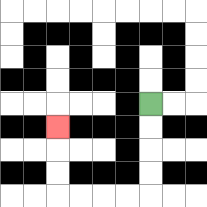{'start': '[6, 4]', 'end': '[2, 5]', 'path_directions': 'D,D,D,D,L,L,L,L,U,U,U', 'path_coordinates': '[[6, 4], [6, 5], [6, 6], [6, 7], [6, 8], [5, 8], [4, 8], [3, 8], [2, 8], [2, 7], [2, 6], [2, 5]]'}